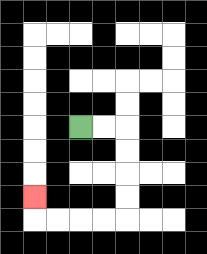{'start': '[3, 5]', 'end': '[1, 8]', 'path_directions': 'R,R,D,D,D,D,L,L,L,L,U', 'path_coordinates': '[[3, 5], [4, 5], [5, 5], [5, 6], [5, 7], [5, 8], [5, 9], [4, 9], [3, 9], [2, 9], [1, 9], [1, 8]]'}